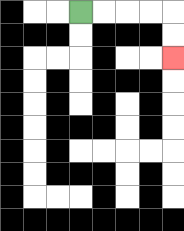{'start': '[3, 0]', 'end': '[7, 2]', 'path_directions': 'R,R,R,R,D,D', 'path_coordinates': '[[3, 0], [4, 0], [5, 0], [6, 0], [7, 0], [7, 1], [7, 2]]'}